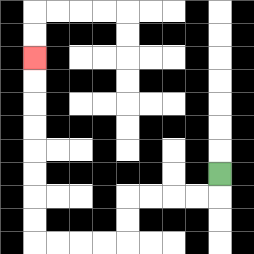{'start': '[9, 7]', 'end': '[1, 2]', 'path_directions': 'D,L,L,L,L,D,D,L,L,L,L,U,U,U,U,U,U,U,U', 'path_coordinates': '[[9, 7], [9, 8], [8, 8], [7, 8], [6, 8], [5, 8], [5, 9], [5, 10], [4, 10], [3, 10], [2, 10], [1, 10], [1, 9], [1, 8], [1, 7], [1, 6], [1, 5], [1, 4], [1, 3], [1, 2]]'}